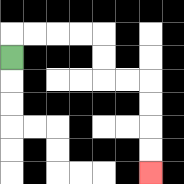{'start': '[0, 2]', 'end': '[6, 7]', 'path_directions': 'U,R,R,R,R,D,D,R,R,D,D,D,D', 'path_coordinates': '[[0, 2], [0, 1], [1, 1], [2, 1], [3, 1], [4, 1], [4, 2], [4, 3], [5, 3], [6, 3], [6, 4], [6, 5], [6, 6], [6, 7]]'}